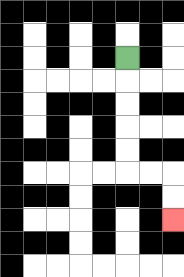{'start': '[5, 2]', 'end': '[7, 9]', 'path_directions': 'D,D,D,D,D,R,R,D,D', 'path_coordinates': '[[5, 2], [5, 3], [5, 4], [5, 5], [5, 6], [5, 7], [6, 7], [7, 7], [7, 8], [7, 9]]'}